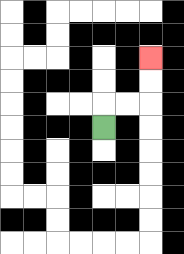{'start': '[4, 5]', 'end': '[6, 2]', 'path_directions': 'U,R,R,U,U', 'path_coordinates': '[[4, 5], [4, 4], [5, 4], [6, 4], [6, 3], [6, 2]]'}